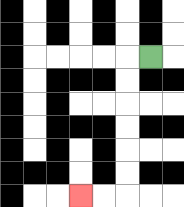{'start': '[6, 2]', 'end': '[3, 8]', 'path_directions': 'L,D,D,D,D,D,D,L,L', 'path_coordinates': '[[6, 2], [5, 2], [5, 3], [5, 4], [5, 5], [5, 6], [5, 7], [5, 8], [4, 8], [3, 8]]'}